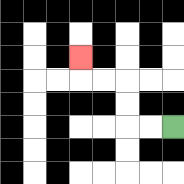{'start': '[7, 5]', 'end': '[3, 2]', 'path_directions': 'L,L,U,U,L,L,U', 'path_coordinates': '[[7, 5], [6, 5], [5, 5], [5, 4], [5, 3], [4, 3], [3, 3], [3, 2]]'}